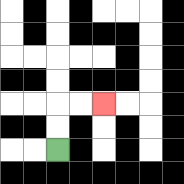{'start': '[2, 6]', 'end': '[4, 4]', 'path_directions': 'U,U,R,R', 'path_coordinates': '[[2, 6], [2, 5], [2, 4], [3, 4], [4, 4]]'}